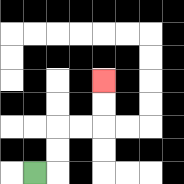{'start': '[1, 7]', 'end': '[4, 3]', 'path_directions': 'R,U,U,R,R,U,U', 'path_coordinates': '[[1, 7], [2, 7], [2, 6], [2, 5], [3, 5], [4, 5], [4, 4], [4, 3]]'}